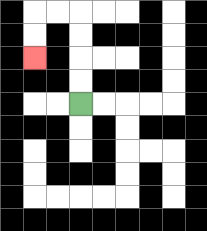{'start': '[3, 4]', 'end': '[1, 2]', 'path_directions': 'U,U,U,U,L,L,D,D', 'path_coordinates': '[[3, 4], [3, 3], [3, 2], [3, 1], [3, 0], [2, 0], [1, 0], [1, 1], [1, 2]]'}